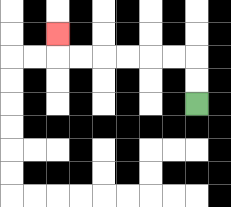{'start': '[8, 4]', 'end': '[2, 1]', 'path_directions': 'U,U,L,L,L,L,L,L,U', 'path_coordinates': '[[8, 4], [8, 3], [8, 2], [7, 2], [6, 2], [5, 2], [4, 2], [3, 2], [2, 2], [2, 1]]'}